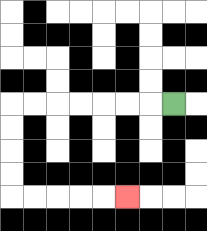{'start': '[7, 4]', 'end': '[5, 8]', 'path_directions': 'L,L,L,L,L,L,L,D,D,D,D,R,R,R,R,R', 'path_coordinates': '[[7, 4], [6, 4], [5, 4], [4, 4], [3, 4], [2, 4], [1, 4], [0, 4], [0, 5], [0, 6], [0, 7], [0, 8], [1, 8], [2, 8], [3, 8], [4, 8], [5, 8]]'}